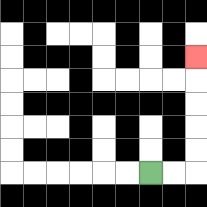{'start': '[6, 7]', 'end': '[8, 2]', 'path_directions': 'R,R,U,U,U,U,U', 'path_coordinates': '[[6, 7], [7, 7], [8, 7], [8, 6], [8, 5], [8, 4], [8, 3], [8, 2]]'}